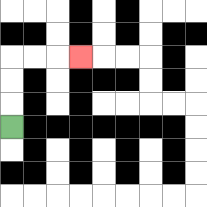{'start': '[0, 5]', 'end': '[3, 2]', 'path_directions': 'U,U,U,R,R,R', 'path_coordinates': '[[0, 5], [0, 4], [0, 3], [0, 2], [1, 2], [2, 2], [3, 2]]'}